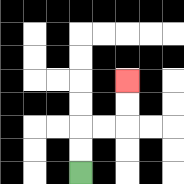{'start': '[3, 7]', 'end': '[5, 3]', 'path_directions': 'U,U,R,R,U,U', 'path_coordinates': '[[3, 7], [3, 6], [3, 5], [4, 5], [5, 5], [5, 4], [5, 3]]'}